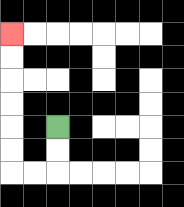{'start': '[2, 5]', 'end': '[0, 1]', 'path_directions': 'D,D,L,L,U,U,U,U,U,U', 'path_coordinates': '[[2, 5], [2, 6], [2, 7], [1, 7], [0, 7], [0, 6], [0, 5], [0, 4], [0, 3], [0, 2], [0, 1]]'}